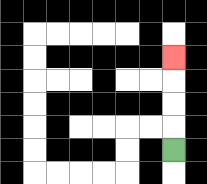{'start': '[7, 6]', 'end': '[7, 2]', 'path_directions': 'U,U,U,U', 'path_coordinates': '[[7, 6], [7, 5], [7, 4], [7, 3], [7, 2]]'}